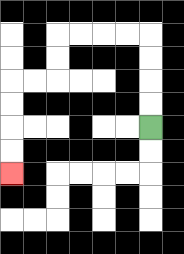{'start': '[6, 5]', 'end': '[0, 7]', 'path_directions': 'U,U,U,U,L,L,L,L,D,D,L,L,D,D,D,D', 'path_coordinates': '[[6, 5], [6, 4], [6, 3], [6, 2], [6, 1], [5, 1], [4, 1], [3, 1], [2, 1], [2, 2], [2, 3], [1, 3], [0, 3], [0, 4], [0, 5], [0, 6], [0, 7]]'}